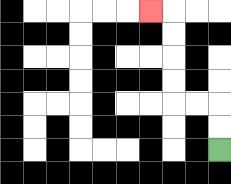{'start': '[9, 6]', 'end': '[6, 0]', 'path_directions': 'U,U,L,L,U,U,U,U,L', 'path_coordinates': '[[9, 6], [9, 5], [9, 4], [8, 4], [7, 4], [7, 3], [7, 2], [7, 1], [7, 0], [6, 0]]'}